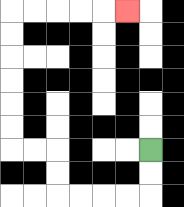{'start': '[6, 6]', 'end': '[5, 0]', 'path_directions': 'D,D,L,L,L,L,U,U,L,L,U,U,U,U,U,U,R,R,R,R,R', 'path_coordinates': '[[6, 6], [6, 7], [6, 8], [5, 8], [4, 8], [3, 8], [2, 8], [2, 7], [2, 6], [1, 6], [0, 6], [0, 5], [0, 4], [0, 3], [0, 2], [0, 1], [0, 0], [1, 0], [2, 0], [3, 0], [4, 0], [5, 0]]'}